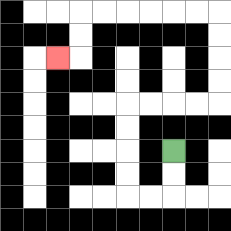{'start': '[7, 6]', 'end': '[2, 2]', 'path_directions': 'D,D,L,L,U,U,U,U,R,R,R,R,U,U,U,U,L,L,L,L,L,L,D,D,L', 'path_coordinates': '[[7, 6], [7, 7], [7, 8], [6, 8], [5, 8], [5, 7], [5, 6], [5, 5], [5, 4], [6, 4], [7, 4], [8, 4], [9, 4], [9, 3], [9, 2], [9, 1], [9, 0], [8, 0], [7, 0], [6, 0], [5, 0], [4, 0], [3, 0], [3, 1], [3, 2], [2, 2]]'}